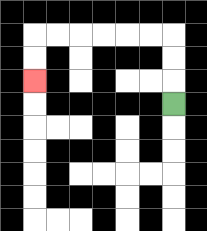{'start': '[7, 4]', 'end': '[1, 3]', 'path_directions': 'U,U,U,L,L,L,L,L,L,D,D', 'path_coordinates': '[[7, 4], [7, 3], [7, 2], [7, 1], [6, 1], [5, 1], [4, 1], [3, 1], [2, 1], [1, 1], [1, 2], [1, 3]]'}